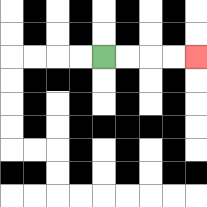{'start': '[4, 2]', 'end': '[8, 2]', 'path_directions': 'R,R,R,R', 'path_coordinates': '[[4, 2], [5, 2], [6, 2], [7, 2], [8, 2]]'}